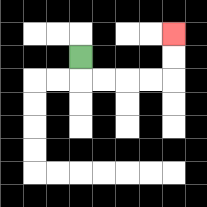{'start': '[3, 2]', 'end': '[7, 1]', 'path_directions': 'D,R,R,R,R,U,U', 'path_coordinates': '[[3, 2], [3, 3], [4, 3], [5, 3], [6, 3], [7, 3], [7, 2], [7, 1]]'}